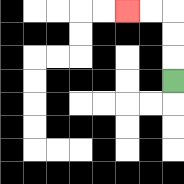{'start': '[7, 3]', 'end': '[5, 0]', 'path_directions': 'U,U,U,L,L', 'path_coordinates': '[[7, 3], [7, 2], [7, 1], [7, 0], [6, 0], [5, 0]]'}